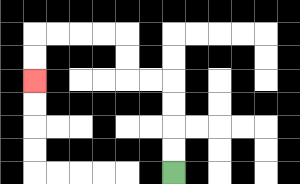{'start': '[7, 7]', 'end': '[1, 3]', 'path_directions': 'U,U,U,U,L,L,U,U,L,L,L,L,D,D', 'path_coordinates': '[[7, 7], [7, 6], [7, 5], [7, 4], [7, 3], [6, 3], [5, 3], [5, 2], [5, 1], [4, 1], [3, 1], [2, 1], [1, 1], [1, 2], [1, 3]]'}